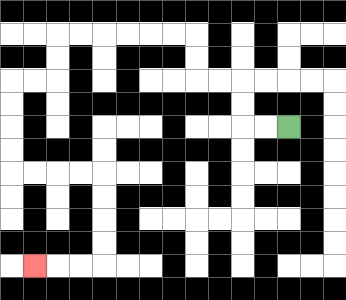{'start': '[12, 5]', 'end': '[1, 11]', 'path_directions': 'L,L,U,U,L,L,U,U,L,L,L,L,L,L,D,D,L,L,D,D,D,D,R,R,R,R,D,D,D,D,L,L,L', 'path_coordinates': '[[12, 5], [11, 5], [10, 5], [10, 4], [10, 3], [9, 3], [8, 3], [8, 2], [8, 1], [7, 1], [6, 1], [5, 1], [4, 1], [3, 1], [2, 1], [2, 2], [2, 3], [1, 3], [0, 3], [0, 4], [0, 5], [0, 6], [0, 7], [1, 7], [2, 7], [3, 7], [4, 7], [4, 8], [4, 9], [4, 10], [4, 11], [3, 11], [2, 11], [1, 11]]'}